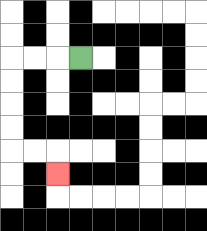{'start': '[3, 2]', 'end': '[2, 7]', 'path_directions': 'L,L,L,D,D,D,D,R,R,D', 'path_coordinates': '[[3, 2], [2, 2], [1, 2], [0, 2], [0, 3], [0, 4], [0, 5], [0, 6], [1, 6], [2, 6], [2, 7]]'}